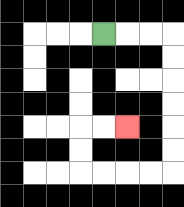{'start': '[4, 1]', 'end': '[5, 5]', 'path_directions': 'R,R,R,D,D,D,D,D,D,L,L,L,L,U,U,R,R', 'path_coordinates': '[[4, 1], [5, 1], [6, 1], [7, 1], [7, 2], [7, 3], [7, 4], [7, 5], [7, 6], [7, 7], [6, 7], [5, 7], [4, 7], [3, 7], [3, 6], [3, 5], [4, 5], [5, 5]]'}